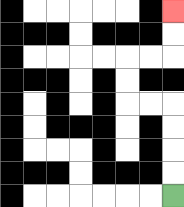{'start': '[7, 8]', 'end': '[7, 0]', 'path_directions': 'U,U,U,U,L,L,U,U,R,R,U,U', 'path_coordinates': '[[7, 8], [7, 7], [7, 6], [7, 5], [7, 4], [6, 4], [5, 4], [5, 3], [5, 2], [6, 2], [7, 2], [7, 1], [7, 0]]'}